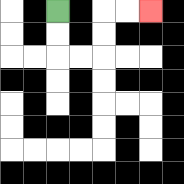{'start': '[2, 0]', 'end': '[6, 0]', 'path_directions': 'D,D,R,R,U,U,R,R', 'path_coordinates': '[[2, 0], [2, 1], [2, 2], [3, 2], [4, 2], [4, 1], [4, 0], [5, 0], [6, 0]]'}